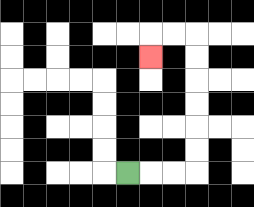{'start': '[5, 7]', 'end': '[6, 2]', 'path_directions': 'R,R,R,U,U,U,U,U,U,L,L,D', 'path_coordinates': '[[5, 7], [6, 7], [7, 7], [8, 7], [8, 6], [8, 5], [8, 4], [8, 3], [8, 2], [8, 1], [7, 1], [6, 1], [6, 2]]'}